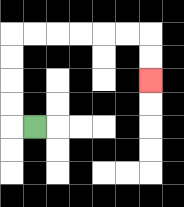{'start': '[1, 5]', 'end': '[6, 3]', 'path_directions': 'L,U,U,U,U,R,R,R,R,R,R,D,D', 'path_coordinates': '[[1, 5], [0, 5], [0, 4], [0, 3], [0, 2], [0, 1], [1, 1], [2, 1], [3, 1], [4, 1], [5, 1], [6, 1], [6, 2], [6, 3]]'}